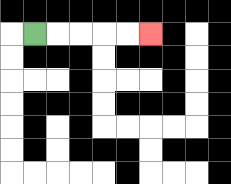{'start': '[1, 1]', 'end': '[6, 1]', 'path_directions': 'R,R,R,R,R', 'path_coordinates': '[[1, 1], [2, 1], [3, 1], [4, 1], [5, 1], [6, 1]]'}